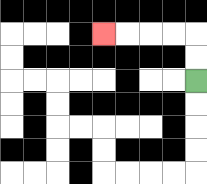{'start': '[8, 3]', 'end': '[4, 1]', 'path_directions': 'U,U,L,L,L,L', 'path_coordinates': '[[8, 3], [8, 2], [8, 1], [7, 1], [6, 1], [5, 1], [4, 1]]'}